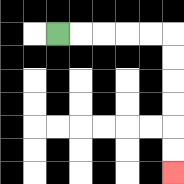{'start': '[2, 1]', 'end': '[7, 7]', 'path_directions': 'R,R,R,R,R,D,D,D,D,D,D', 'path_coordinates': '[[2, 1], [3, 1], [4, 1], [5, 1], [6, 1], [7, 1], [7, 2], [7, 3], [7, 4], [7, 5], [7, 6], [7, 7]]'}